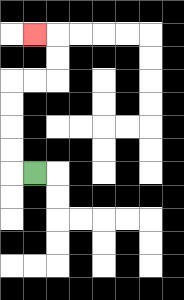{'start': '[1, 7]', 'end': '[1, 1]', 'path_directions': 'L,U,U,U,U,R,R,U,U,L', 'path_coordinates': '[[1, 7], [0, 7], [0, 6], [0, 5], [0, 4], [0, 3], [1, 3], [2, 3], [2, 2], [2, 1], [1, 1]]'}